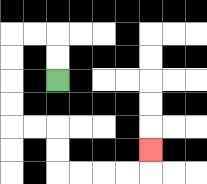{'start': '[2, 3]', 'end': '[6, 6]', 'path_directions': 'U,U,L,L,D,D,D,D,R,R,D,D,R,R,R,R,U', 'path_coordinates': '[[2, 3], [2, 2], [2, 1], [1, 1], [0, 1], [0, 2], [0, 3], [0, 4], [0, 5], [1, 5], [2, 5], [2, 6], [2, 7], [3, 7], [4, 7], [5, 7], [6, 7], [6, 6]]'}